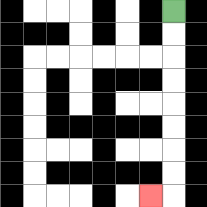{'start': '[7, 0]', 'end': '[6, 8]', 'path_directions': 'D,D,D,D,D,D,D,D,L', 'path_coordinates': '[[7, 0], [7, 1], [7, 2], [7, 3], [7, 4], [7, 5], [7, 6], [7, 7], [7, 8], [6, 8]]'}